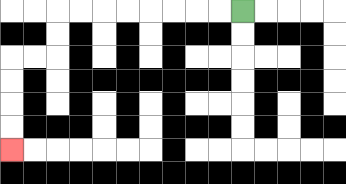{'start': '[10, 0]', 'end': '[0, 6]', 'path_directions': 'L,L,L,L,L,L,L,L,D,D,L,L,D,D,D,D', 'path_coordinates': '[[10, 0], [9, 0], [8, 0], [7, 0], [6, 0], [5, 0], [4, 0], [3, 0], [2, 0], [2, 1], [2, 2], [1, 2], [0, 2], [0, 3], [0, 4], [0, 5], [0, 6]]'}